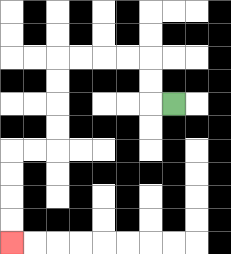{'start': '[7, 4]', 'end': '[0, 10]', 'path_directions': 'L,U,U,L,L,L,L,D,D,D,D,L,L,D,D,D,D', 'path_coordinates': '[[7, 4], [6, 4], [6, 3], [6, 2], [5, 2], [4, 2], [3, 2], [2, 2], [2, 3], [2, 4], [2, 5], [2, 6], [1, 6], [0, 6], [0, 7], [0, 8], [0, 9], [0, 10]]'}